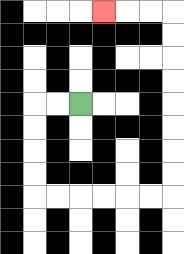{'start': '[3, 4]', 'end': '[4, 0]', 'path_directions': 'L,L,D,D,D,D,R,R,R,R,R,R,U,U,U,U,U,U,U,U,L,L,L', 'path_coordinates': '[[3, 4], [2, 4], [1, 4], [1, 5], [1, 6], [1, 7], [1, 8], [2, 8], [3, 8], [4, 8], [5, 8], [6, 8], [7, 8], [7, 7], [7, 6], [7, 5], [7, 4], [7, 3], [7, 2], [7, 1], [7, 0], [6, 0], [5, 0], [4, 0]]'}